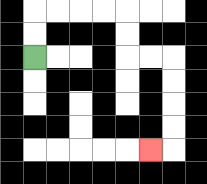{'start': '[1, 2]', 'end': '[6, 6]', 'path_directions': 'U,U,R,R,R,R,D,D,R,R,D,D,D,D,L', 'path_coordinates': '[[1, 2], [1, 1], [1, 0], [2, 0], [3, 0], [4, 0], [5, 0], [5, 1], [5, 2], [6, 2], [7, 2], [7, 3], [7, 4], [7, 5], [7, 6], [6, 6]]'}